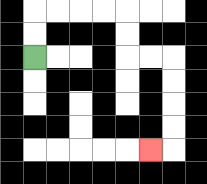{'start': '[1, 2]', 'end': '[6, 6]', 'path_directions': 'U,U,R,R,R,R,D,D,R,R,D,D,D,D,L', 'path_coordinates': '[[1, 2], [1, 1], [1, 0], [2, 0], [3, 0], [4, 0], [5, 0], [5, 1], [5, 2], [6, 2], [7, 2], [7, 3], [7, 4], [7, 5], [7, 6], [6, 6]]'}